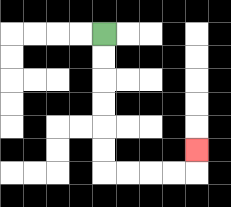{'start': '[4, 1]', 'end': '[8, 6]', 'path_directions': 'D,D,D,D,D,D,R,R,R,R,U', 'path_coordinates': '[[4, 1], [4, 2], [4, 3], [4, 4], [4, 5], [4, 6], [4, 7], [5, 7], [6, 7], [7, 7], [8, 7], [8, 6]]'}